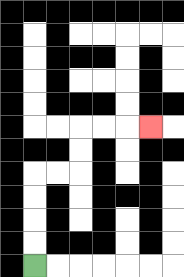{'start': '[1, 11]', 'end': '[6, 5]', 'path_directions': 'U,U,U,U,R,R,U,U,R,R,R', 'path_coordinates': '[[1, 11], [1, 10], [1, 9], [1, 8], [1, 7], [2, 7], [3, 7], [3, 6], [3, 5], [4, 5], [5, 5], [6, 5]]'}